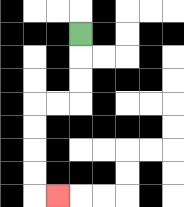{'start': '[3, 1]', 'end': '[2, 8]', 'path_directions': 'D,D,D,L,L,D,D,D,D,R', 'path_coordinates': '[[3, 1], [3, 2], [3, 3], [3, 4], [2, 4], [1, 4], [1, 5], [1, 6], [1, 7], [1, 8], [2, 8]]'}